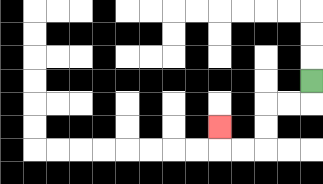{'start': '[13, 3]', 'end': '[9, 5]', 'path_directions': 'D,L,L,D,D,L,L,U', 'path_coordinates': '[[13, 3], [13, 4], [12, 4], [11, 4], [11, 5], [11, 6], [10, 6], [9, 6], [9, 5]]'}